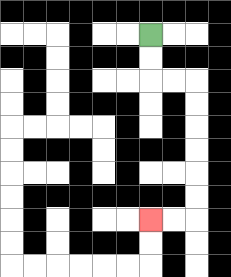{'start': '[6, 1]', 'end': '[6, 9]', 'path_directions': 'D,D,R,R,D,D,D,D,D,D,L,L', 'path_coordinates': '[[6, 1], [6, 2], [6, 3], [7, 3], [8, 3], [8, 4], [8, 5], [8, 6], [8, 7], [8, 8], [8, 9], [7, 9], [6, 9]]'}